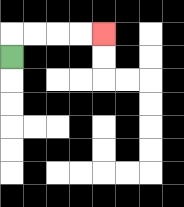{'start': '[0, 2]', 'end': '[4, 1]', 'path_directions': 'U,R,R,R,R', 'path_coordinates': '[[0, 2], [0, 1], [1, 1], [2, 1], [3, 1], [4, 1]]'}